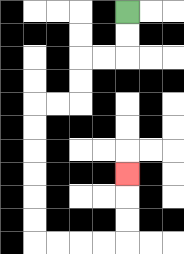{'start': '[5, 0]', 'end': '[5, 7]', 'path_directions': 'D,D,L,L,D,D,L,L,D,D,D,D,D,D,R,R,R,R,U,U,U', 'path_coordinates': '[[5, 0], [5, 1], [5, 2], [4, 2], [3, 2], [3, 3], [3, 4], [2, 4], [1, 4], [1, 5], [1, 6], [1, 7], [1, 8], [1, 9], [1, 10], [2, 10], [3, 10], [4, 10], [5, 10], [5, 9], [5, 8], [5, 7]]'}